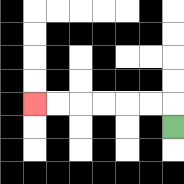{'start': '[7, 5]', 'end': '[1, 4]', 'path_directions': 'U,L,L,L,L,L,L', 'path_coordinates': '[[7, 5], [7, 4], [6, 4], [5, 4], [4, 4], [3, 4], [2, 4], [1, 4]]'}